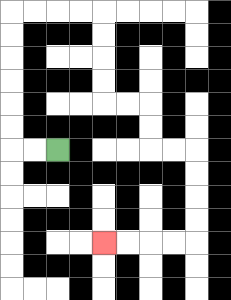{'start': '[2, 6]', 'end': '[4, 10]', 'path_directions': 'L,L,U,U,U,U,U,U,R,R,R,R,D,D,D,D,R,R,D,D,R,R,D,D,D,D,L,L,L,L', 'path_coordinates': '[[2, 6], [1, 6], [0, 6], [0, 5], [0, 4], [0, 3], [0, 2], [0, 1], [0, 0], [1, 0], [2, 0], [3, 0], [4, 0], [4, 1], [4, 2], [4, 3], [4, 4], [5, 4], [6, 4], [6, 5], [6, 6], [7, 6], [8, 6], [8, 7], [8, 8], [8, 9], [8, 10], [7, 10], [6, 10], [5, 10], [4, 10]]'}